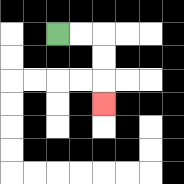{'start': '[2, 1]', 'end': '[4, 4]', 'path_directions': 'R,R,D,D,D', 'path_coordinates': '[[2, 1], [3, 1], [4, 1], [4, 2], [4, 3], [4, 4]]'}